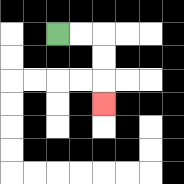{'start': '[2, 1]', 'end': '[4, 4]', 'path_directions': 'R,R,D,D,D', 'path_coordinates': '[[2, 1], [3, 1], [4, 1], [4, 2], [4, 3], [4, 4]]'}